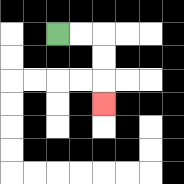{'start': '[2, 1]', 'end': '[4, 4]', 'path_directions': 'R,R,D,D,D', 'path_coordinates': '[[2, 1], [3, 1], [4, 1], [4, 2], [4, 3], [4, 4]]'}